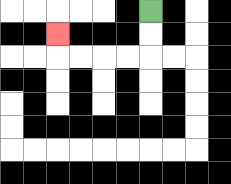{'start': '[6, 0]', 'end': '[2, 1]', 'path_directions': 'D,D,L,L,L,L,U', 'path_coordinates': '[[6, 0], [6, 1], [6, 2], [5, 2], [4, 2], [3, 2], [2, 2], [2, 1]]'}